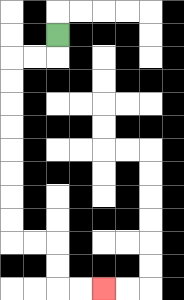{'start': '[2, 1]', 'end': '[4, 12]', 'path_directions': 'D,L,L,D,D,D,D,D,D,D,D,R,R,D,D,R,R', 'path_coordinates': '[[2, 1], [2, 2], [1, 2], [0, 2], [0, 3], [0, 4], [0, 5], [0, 6], [0, 7], [0, 8], [0, 9], [0, 10], [1, 10], [2, 10], [2, 11], [2, 12], [3, 12], [4, 12]]'}